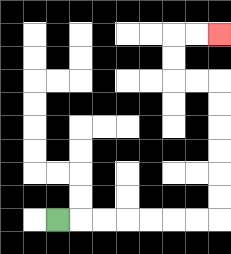{'start': '[2, 9]', 'end': '[9, 1]', 'path_directions': 'R,R,R,R,R,R,R,U,U,U,U,U,U,L,L,U,U,R,R', 'path_coordinates': '[[2, 9], [3, 9], [4, 9], [5, 9], [6, 9], [7, 9], [8, 9], [9, 9], [9, 8], [9, 7], [9, 6], [9, 5], [9, 4], [9, 3], [8, 3], [7, 3], [7, 2], [7, 1], [8, 1], [9, 1]]'}